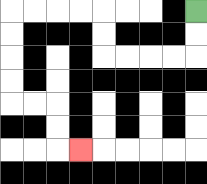{'start': '[8, 0]', 'end': '[3, 6]', 'path_directions': 'D,D,L,L,L,L,U,U,L,L,L,L,D,D,D,D,R,R,D,D,R', 'path_coordinates': '[[8, 0], [8, 1], [8, 2], [7, 2], [6, 2], [5, 2], [4, 2], [4, 1], [4, 0], [3, 0], [2, 0], [1, 0], [0, 0], [0, 1], [0, 2], [0, 3], [0, 4], [1, 4], [2, 4], [2, 5], [2, 6], [3, 6]]'}